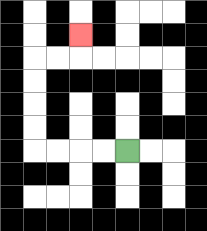{'start': '[5, 6]', 'end': '[3, 1]', 'path_directions': 'L,L,L,L,U,U,U,U,R,R,U', 'path_coordinates': '[[5, 6], [4, 6], [3, 6], [2, 6], [1, 6], [1, 5], [1, 4], [1, 3], [1, 2], [2, 2], [3, 2], [3, 1]]'}